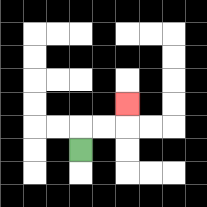{'start': '[3, 6]', 'end': '[5, 4]', 'path_directions': 'U,R,R,U', 'path_coordinates': '[[3, 6], [3, 5], [4, 5], [5, 5], [5, 4]]'}